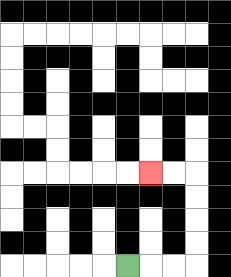{'start': '[5, 11]', 'end': '[6, 7]', 'path_directions': 'R,R,R,U,U,U,U,L,L', 'path_coordinates': '[[5, 11], [6, 11], [7, 11], [8, 11], [8, 10], [8, 9], [8, 8], [8, 7], [7, 7], [6, 7]]'}